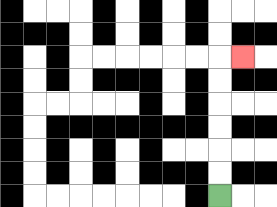{'start': '[9, 8]', 'end': '[10, 2]', 'path_directions': 'U,U,U,U,U,U,R', 'path_coordinates': '[[9, 8], [9, 7], [9, 6], [9, 5], [9, 4], [9, 3], [9, 2], [10, 2]]'}